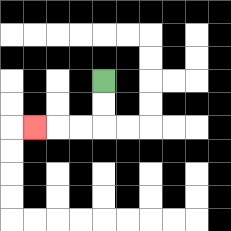{'start': '[4, 3]', 'end': '[1, 5]', 'path_directions': 'D,D,L,L,L', 'path_coordinates': '[[4, 3], [4, 4], [4, 5], [3, 5], [2, 5], [1, 5]]'}